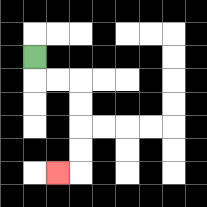{'start': '[1, 2]', 'end': '[2, 7]', 'path_directions': 'D,R,R,D,D,D,D,L', 'path_coordinates': '[[1, 2], [1, 3], [2, 3], [3, 3], [3, 4], [3, 5], [3, 6], [3, 7], [2, 7]]'}